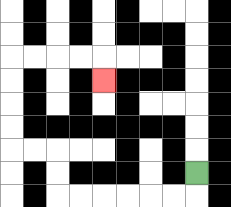{'start': '[8, 7]', 'end': '[4, 3]', 'path_directions': 'D,L,L,L,L,L,L,U,U,L,L,U,U,U,U,R,R,R,R,D', 'path_coordinates': '[[8, 7], [8, 8], [7, 8], [6, 8], [5, 8], [4, 8], [3, 8], [2, 8], [2, 7], [2, 6], [1, 6], [0, 6], [0, 5], [0, 4], [0, 3], [0, 2], [1, 2], [2, 2], [3, 2], [4, 2], [4, 3]]'}